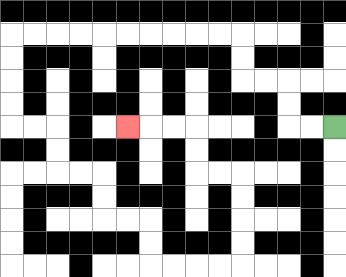{'start': '[14, 5]', 'end': '[5, 5]', 'path_directions': 'L,L,U,U,L,L,U,U,L,L,L,L,L,L,L,L,L,L,D,D,D,D,R,R,D,D,R,R,D,D,R,R,D,D,R,R,R,R,U,U,U,U,L,L,U,U,L,L,L', 'path_coordinates': '[[14, 5], [13, 5], [12, 5], [12, 4], [12, 3], [11, 3], [10, 3], [10, 2], [10, 1], [9, 1], [8, 1], [7, 1], [6, 1], [5, 1], [4, 1], [3, 1], [2, 1], [1, 1], [0, 1], [0, 2], [0, 3], [0, 4], [0, 5], [1, 5], [2, 5], [2, 6], [2, 7], [3, 7], [4, 7], [4, 8], [4, 9], [5, 9], [6, 9], [6, 10], [6, 11], [7, 11], [8, 11], [9, 11], [10, 11], [10, 10], [10, 9], [10, 8], [10, 7], [9, 7], [8, 7], [8, 6], [8, 5], [7, 5], [6, 5], [5, 5]]'}